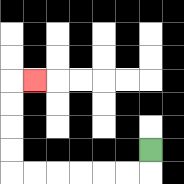{'start': '[6, 6]', 'end': '[1, 3]', 'path_directions': 'D,L,L,L,L,L,L,U,U,U,U,R', 'path_coordinates': '[[6, 6], [6, 7], [5, 7], [4, 7], [3, 7], [2, 7], [1, 7], [0, 7], [0, 6], [0, 5], [0, 4], [0, 3], [1, 3]]'}